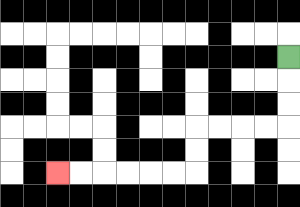{'start': '[12, 2]', 'end': '[2, 7]', 'path_directions': 'D,D,D,L,L,L,L,D,D,L,L,L,L,L,L', 'path_coordinates': '[[12, 2], [12, 3], [12, 4], [12, 5], [11, 5], [10, 5], [9, 5], [8, 5], [8, 6], [8, 7], [7, 7], [6, 7], [5, 7], [4, 7], [3, 7], [2, 7]]'}